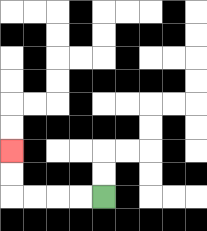{'start': '[4, 8]', 'end': '[0, 6]', 'path_directions': 'L,L,L,L,U,U', 'path_coordinates': '[[4, 8], [3, 8], [2, 8], [1, 8], [0, 8], [0, 7], [0, 6]]'}